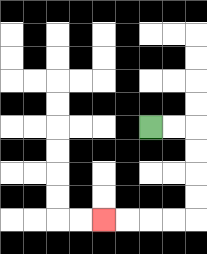{'start': '[6, 5]', 'end': '[4, 9]', 'path_directions': 'R,R,D,D,D,D,L,L,L,L', 'path_coordinates': '[[6, 5], [7, 5], [8, 5], [8, 6], [8, 7], [8, 8], [8, 9], [7, 9], [6, 9], [5, 9], [4, 9]]'}